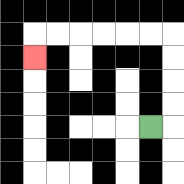{'start': '[6, 5]', 'end': '[1, 2]', 'path_directions': 'R,U,U,U,U,L,L,L,L,L,L,D', 'path_coordinates': '[[6, 5], [7, 5], [7, 4], [7, 3], [7, 2], [7, 1], [6, 1], [5, 1], [4, 1], [3, 1], [2, 1], [1, 1], [1, 2]]'}